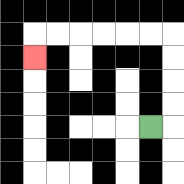{'start': '[6, 5]', 'end': '[1, 2]', 'path_directions': 'R,U,U,U,U,L,L,L,L,L,L,D', 'path_coordinates': '[[6, 5], [7, 5], [7, 4], [7, 3], [7, 2], [7, 1], [6, 1], [5, 1], [4, 1], [3, 1], [2, 1], [1, 1], [1, 2]]'}